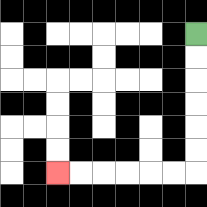{'start': '[8, 1]', 'end': '[2, 7]', 'path_directions': 'D,D,D,D,D,D,L,L,L,L,L,L', 'path_coordinates': '[[8, 1], [8, 2], [8, 3], [8, 4], [8, 5], [8, 6], [8, 7], [7, 7], [6, 7], [5, 7], [4, 7], [3, 7], [2, 7]]'}